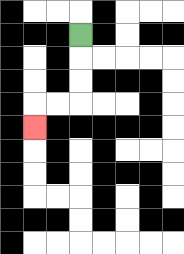{'start': '[3, 1]', 'end': '[1, 5]', 'path_directions': 'D,D,D,L,L,D', 'path_coordinates': '[[3, 1], [3, 2], [3, 3], [3, 4], [2, 4], [1, 4], [1, 5]]'}